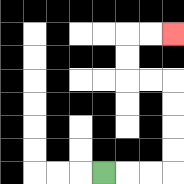{'start': '[4, 7]', 'end': '[7, 1]', 'path_directions': 'R,R,R,U,U,U,U,L,L,U,U,R,R', 'path_coordinates': '[[4, 7], [5, 7], [6, 7], [7, 7], [7, 6], [7, 5], [7, 4], [7, 3], [6, 3], [5, 3], [5, 2], [5, 1], [6, 1], [7, 1]]'}